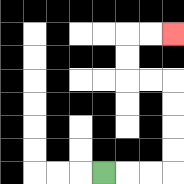{'start': '[4, 7]', 'end': '[7, 1]', 'path_directions': 'R,R,R,U,U,U,U,L,L,U,U,R,R', 'path_coordinates': '[[4, 7], [5, 7], [6, 7], [7, 7], [7, 6], [7, 5], [7, 4], [7, 3], [6, 3], [5, 3], [5, 2], [5, 1], [6, 1], [7, 1]]'}